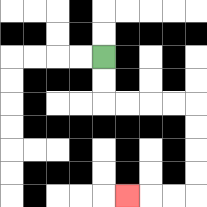{'start': '[4, 2]', 'end': '[5, 8]', 'path_directions': 'D,D,R,R,R,R,D,D,D,D,L,L,L', 'path_coordinates': '[[4, 2], [4, 3], [4, 4], [5, 4], [6, 4], [7, 4], [8, 4], [8, 5], [8, 6], [8, 7], [8, 8], [7, 8], [6, 8], [5, 8]]'}